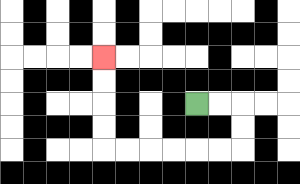{'start': '[8, 4]', 'end': '[4, 2]', 'path_directions': 'R,R,D,D,L,L,L,L,L,L,U,U,U,U', 'path_coordinates': '[[8, 4], [9, 4], [10, 4], [10, 5], [10, 6], [9, 6], [8, 6], [7, 6], [6, 6], [5, 6], [4, 6], [4, 5], [4, 4], [4, 3], [4, 2]]'}